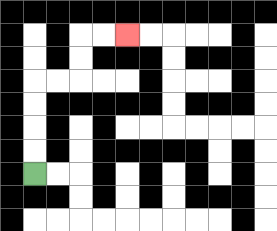{'start': '[1, 7]', 'end': '[5, 1]', 'path_directions': 'U,U,U,U,R,R,U,U,R,R', 'path_coordinates': '[[1, 7], [1, 6], [1, 5], [1, 4], [1, 3], [2, 3], [3, 3], [3, 2], [3, 1], [4, 1], [5, 1]]'}